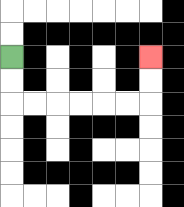{'start': '[0, 2]', 'end': '[6, 2]', 'path_directions': 'D,D,R,R,R,R,R,R,U,U', 'path_coordinates': '[[0, 2], [0, 3], [0, 4], [1, 4], [2, 4], [3, 4], [4, 4], [5, 4], [6, 4], [6, 3], [6, 2]]'}